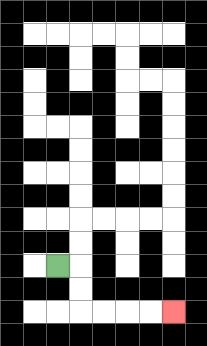{'start': '[2, 11]', 'end': '[7, 13]', 'path_directions': 'R,D,D,R,R,R,R', 'path_coordinates': '[[2, 11], [3, 11], [3, 12], [3, 13], [4, 13], [5, 13], [6, 13], [7, 13]]'}